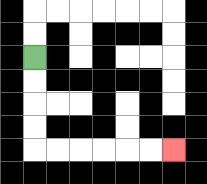{'start': '[1, 2]', 'end': '[7, 6]', 'path_directions': 'D,D,D,D,R,R,R,R,R,R', 'path_coordinates': '[[1, 2], [1, 3], [1, 4], [1, 5], [1, 6], [2, 6], [3, 6], [4, 6], [5, 6], [6, 6], [7, 6]]'}